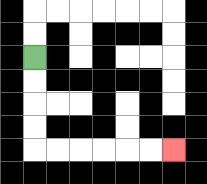{'start': '[1, 2]', 'end': '[7, 6]', 'path_directions': 'D,D,D,D,R,R,R,R,R,R', 'path_coordinates': '[[1, 2], [1, 3], [1, 4], [1, 5], [1, 6], [2, 6], [3, 6], [4, 6], [5, 6], [6, 6], [7, 6]]'}